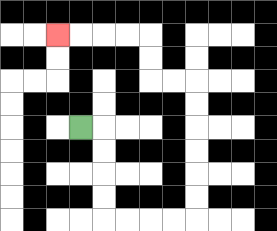{'start': '[3, 5]', 'end': '[2, 1]', 'path_directions': 'R,D,D,D,D,R,R,R,R,U,U,U,U,U,U,L,L,U,U,L,L,L,L', 'path_coordinates': '[[3, 5], [4, 5], [4, 6], [4, 7], [4, 8], [4, 9], [5, 9], [6, 9], [7, 9], [8, 9], [8, 8], [8, 7], [8, 6], [8, 5], [8, 4], [8, 3], [7, 3], [6, 3], [6, 2], [6, 1], [5, 1], [4, 1], [3, 1], [2, 1]]'}